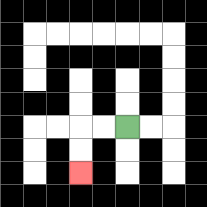{'start': '[5, 5]', 'end': '[3, 7]', 'path_directions': 'L,L,D,D', 'path_coordinates': '[[5, 5], [4, 5], [3, 5], [3, 6], [3, 7]]'}